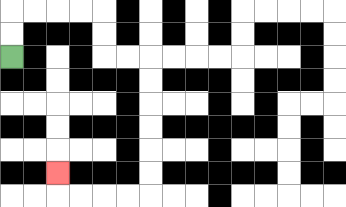{'start': '[0, 2]', 'end': '[2, 7]', 'path_directions': 'U,U,R,R,R,R,D,D,R,R,D,D,D,D,D,D,L,L,L,L,U', 'path_coordinates': '[[0, 2], [0, 1], [0, 0], [1, 0], [2, 0], [3, 0], [4, 0], [4, 1], [4, 2], [5, 2], [6, 2], [6, 3], [6, 4], [6, 5], [6, 6], [6, 7], [6, 8], [5, 8], [4, 8], [3, 8], [2, 8], [2, 7]]'}